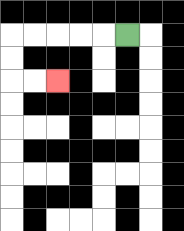{'start': '[5, 1]', 'end': '[2, 3]', 'path_directions': 'L,L,L,L,L,D,D,R,R', 'path_coordinates': '[[5, 1], [4, 1], [3, 1], [2, 1], [1, 1], [0, 1], [0, 2], [0, 3], [1, 3], [2, 3]]'}